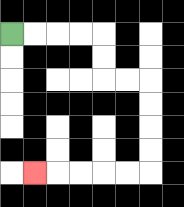{'start': '[0, 1]', 'end': '[1, 7]', 'path_directions': 'R,R,R,R,D,D,R,R,D,D,D,D,L,L,L,L,L', 'path_coordinates': '[[0, 1], [1, 1], [2, 1], [3, 1], [4, 1], [4, 2], [4, 3], [5, 3], [6, 3], [6, 4], [6, 5], [6, 6], [6, 7], [5, 7], [4, 7], [3, 7], [2, 7], [1, 7]]'}